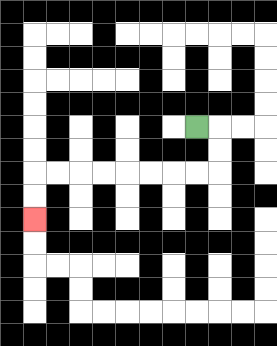{'start': '[8, 5]', 'end': '[1, 9]', 'path_directions': 'R,D,D,L,L,L,L,L,L,L,L,D,D', 'path_coordinates': '[[8, 5], [9, 5], [9, 6], [9, 7], [8, 7], [7, 7], [6, 7], [5, 7], [4, 7], [3, 7], [2, 7], [1, 7], [1, 8], [1, 9]]'}